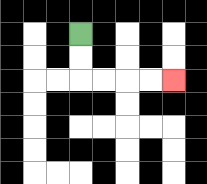{'start': '[3, 1]', 'end': '[7, 3]', 'path_directions': 'D,D,R,R,R,R', 'path_coordinates': '[[3, 1], [3, 2], [3, 3], [4, 3], [5, 3], [6, 3], [7, 3]]'}